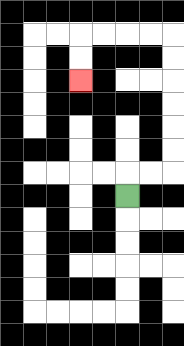{'start': '[5, 8]', 'end': '[3, 3]', 'path_directions': 'U,R,R,U,U,U,U,U,U,L,L,L,L,D,D', 'path_coordinates': '[[5, 8], [5, 7], [6, 7], [7, 7], [7, 6], [7, 5], [7, 4], [7, 3], [7, 2], [7, 1], [6, 1], [5, 1], [4, 1], [3, 1], [3, 2], [3, 3]]'}